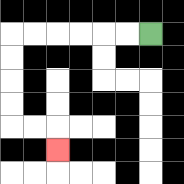{'start': '[6, 1]', 'end': '[2, 6]', 'path_directions': 'L,L,L,L,L,L,D,D,D,D,R,R,D', 'path_coordinates': '[[6, 1], [5, 1], [4, 1], [3, 1], [2, 1], [1, 1], [0, 1], [0, 2], [0, 3], [0, 4], [0, 5], [1, 5], [2, 5], [2, 6]]'}